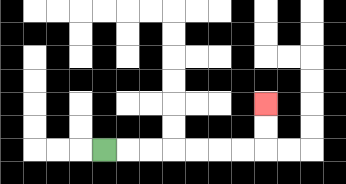{'start': '[4, 6]', 'end': '[11, 4]', 'path_directions': 'R,R,R,R,R,R,R,U,U', 'path_coordinates': '[[4, 6], [5, 6], [6, 6], [7, 6], [8, 6], [9, 6], [10, 6], [11, 6], [11, 5], [11, 4]]'}